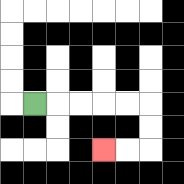{'start': '[1, 4]', 'end': '[4, 6]', 'path_directions': 'R,R,R,R,R,D,D,L,L', 'path_coordinates': '[[1, 4], [2, 4], [3, 4], [4, 4], [5, 4], [6, 4], [6, 5], [6, 6], [5, 6], [4, 6]]'}